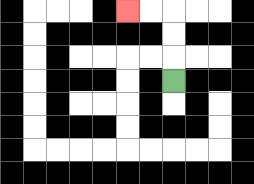{'start': '[7, 3]', 'end': '[5, 0]', 'path_directions': 'U,U,U,L,L', 'path_coordinates': '[[7, 3], [7, 2], [7, 1], [7, 0], [6, 0], [5, 0]]'}